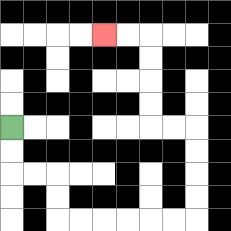{'start': '[0, 5]', 'end': '[4, 1]', 'path_directions': 'D,D,R,R,D,D,R,R,R,R,R,R,U,U,U,U,L,L,U,U,U,U,L,L', 'path_coordinates': '[[0, 5], [0, 6], [0, 7], [1, 7], [2, 7], [2, 8], [2, 9], [3, 9], [4, 9], [5, 9], [6, 9], [7, 9], [8, 9], [8, 8], [8, 7], [8, 6], [8, 5], [7, 5], [6, 5], [6, 4], [6, 3], [6, 2], [6, 1], [5, 1], [4, 1]]'}